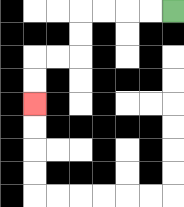{'start': '[7, 0]', 'end': '[1, 4]', 'path_directions': 'L,L,L,L,D,D,L,L,D,D', 'path_coordinates': '[[7, 0], [6, 0], [5, 0], [4, 0], [3, 0], [3, 1], [3, 2], [2, 2], [1, 2], [1, 3], [1, 4]]'}